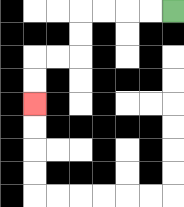{'start': '[7, 0]', 'end': '[1, 4]', 'path_directions': 'L,L,L,L,D,D,L,L,D,D', 'path_coordinates': '[[7, 0], [6, 0], [5, 0], [4, 0], [3, 0], [3, 1], [3, 2], [2, 2], [1, 2], [1, 3], [1, 4]]'}